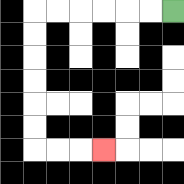{'start': '[7, 0]', 'end': '[4, 6]', 'path_directions': 'L,L,L,L,L,L,D,D,D,D,D,D,R,R,R', 'path_coordinates': '[[7, 0], [6, 0], [5, 0], [4, 0], [3, 0], [2, 0], [1, 0], [1, 1], [1, 2], [1, 3], [1, 4], [1, 5], [1, 6], [2, 6], [3, 6], [4, 6]]'}